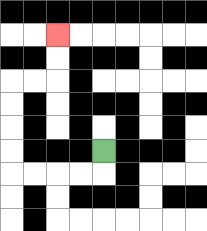{'start': '[4, 6]', 'end': '[2, 1]', 'path_directions': 'D,L,L,L,L,U,U,U,U,R,R,U,U', 'path_coordinates': '[[4, 6], [4, 7], [3, 7], [2, 7], [1, 7], [0, 7], [0, 6], [0, 5], [0, 4], [0, 3], [1, 3], [2, 3], [2, 2], [2, 1]]'}